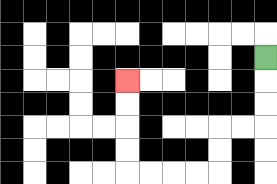{'start': '[11, 2]', 'end': '[5, 3]', 'path_directions': 'D,D,D,L,L,D,D,L,L,L,L,U,U,U,U', 'path_coordinates': '[[11, 2], [11, 3], [11, 4], [11, 5], [10, 5], [9, 5], [9, 6], [9, 7], [8, 7], [7, 7], [6, 7], [5, 7], [5, 6], [5, 5], [5, 4], [5, 3]]'}